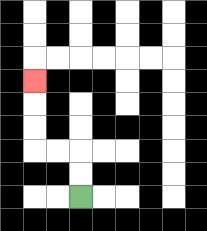{'start': '[3, 8]', 'end': '[1, 3]', 'path_directions': 'U,U,L,L,U,U,U', 'path_coordinates': '[[3, 8], [3, 7], [3, 6], [2, 6], [1, 6], [1, 5], [1, 4], [1, 3]]'}